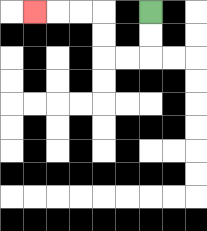{'start': '[6, 0]', 'end': '[1, 0]', 'path_directions': 'D,D,L,L,U,U,L,L,L', 'path_coordinates': '[[6, 0], [6, 1], [6, 2], [5, 2], [4, 2], [4, 1], [4, 0], [3, 0], [2, 0], [1, 0]]'}